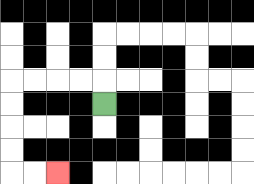{'start': '[4, 4]', 'end': '[2, 7]', 'path_directions': 'U,L,L,L,L,D,D,D,D,R,R', 'path_coordinates': '[[4, 4], [4, 3], [3, 3], [2, 3], [1, 3], [0, 3], [0, 4], [0, 5], [0, 6], [0, 7], [1, 7], [2, 7]]'}